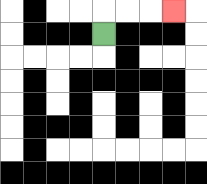{'start': '[4, 1]', 'end': '[7, 0]', 'path_directions': 'U,R,R,R', 'path_coordinates': '[[4, 1], [4, 0], [5, 0], [6, 0], [7, 0]]'}